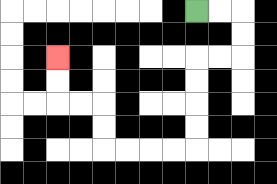{'start': '[8, 0]', 'end': '[2, 2]', 'path_directions': 'R,R,D,D,L,L,D,D,D,D,L,L,L,L,U,U,L,L,U,U', 'path_coordinates': '[[8, 0], [9, 0], [10, 0], [10, 1], [10, 2], [9, 2], [8, 2], [8, 3], [8, 4], [8, 5], [8, 6], [7, 6], [6, 6], [5, 6], [4, 6], [4, 5], [4, 4], [3, 4], [2, 4], [2, 3], [2, 2]]'}